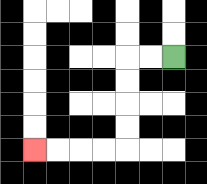{'start': '[7, 2]', 'end': '[1, 6]', 'path_directions': 'L,L,D,D,D,D,L,L,L,L', 'path_coordinates': '[[7, 2], [6, 2], [5, 2], [5, 3], [5, 4], [5, 5], [5, 6], [4, 6], [3, 6], [2, 6], [1, 6]]'}